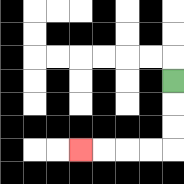{'start': '[7, 3]', 'end': '[3, 6]', 'path_directions': 'D,D,D,L,L,L,L', 'path_coordinates': '[[7, 3], [7, 4], [7, 5], [7, 6], [6, 6], [5, 6], [4, 6], [3, 6]]'}